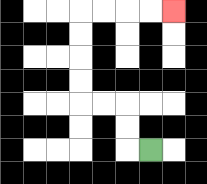{'start': '[6, 6]', 'end': '[7, 0]', 'path_directions': 'L,U,U,L,L,U,U,U,U,R,R,R,R', 'path_coordinates': '[[6, 6], [5, 6], [5, 5], [5, 4], [4, 4], [3, 4], [3, 3], [3, 2], [3, 1], [3, 0], [4, 0], [5, 0], [6, 0], [7, 0]]'}